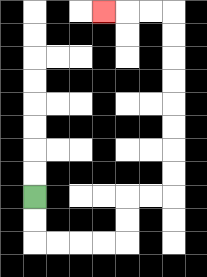{'start': '[1, 8]', 'end': '[4, 0]', 'path_directions': 'D,D,R,R,R,R,U,U,R,R,U,U,U,U,U,U,U,U,L,L,L', 'path_coordinates': '[[1, 8], [1, 9], [1, 10], [2, 10], [3, 10], [4, 10], [5, 10], [5, 9], [5, 8], [6, 8], [7, 8], [7, 7], [7, 6], [7, 5], [7, 4], [7, 3], [7, 2], [7, 1], [7, 0], [6, 0], [5, 0], [4, 0]]'}